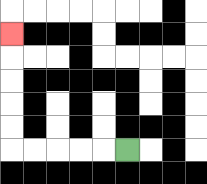{'start': '[5, 6]', 'end': '[0, 1]', 'path_directions': 'L,L,L,L,L,U,U,U,U,U', 'path_coordinates': '[[5, 6], [4, 6], [3, 6], [2, 6], [1, 6], [0, 6], [0, 5], [0, 4], [0, 3], [0, 2], [0, 1]]'}